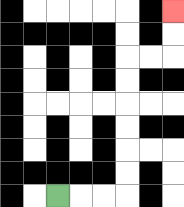{'start': '[2, 8]', 'end': '[7, 0]', 'path_directions': 'R,R,R,U,U,U,U,U,U,R,R,U,U', 'path_coordinates': '[[2, 8], [3, 8], [4, 8], [5, 8], [5, 7], [5, 6], [5, 5], [5, 4], [5, 3], [5, 2], [6, 2], [7, 2], [7, 1], [7, 0]]'}